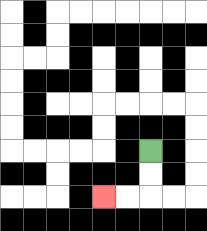{'start': '[6, 6]', 'end': '[4, 8]', 'path_directions': 'D,D,L,L', 'path_coordinates': '[[6, 6], [6, 7], [6, 8], [5, 8], [4, 8]]'}